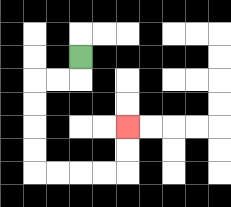{'start': '[3, 2]', 'end': '[5, 5]', 'path_directions': 'D,L,L,D,D,D,D,R,R,R,R,U,U', 'path_coordinates': '[[3, 2], [3, 3], [2, 3], [1, 3], [1, 4], [1, 5], [1, 6], [1, 7], [2, 7], [3, 7], [4, 7], [5, 7], [5, 6], [5, 5]]'}